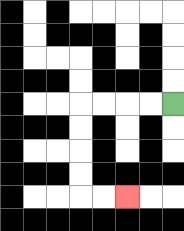{'start': '[7, 4]', 'end': '[5, 8]', 'path_directions': 'L,L,L,L,D,D,D,D,R,R', 'path_coordinates': '[[7, 4], [6, 4], [5, 4], [4, 4], [3, 4], [3, 5], [3, 6], [3, 7], [3, 8], [4, 8], [5, 8]]'}